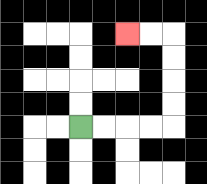{'start': '[3, 5]', 'end': '[5, 1]', 'path_directions': 'R,R,R,R,U,U,U,U,L,L', 'path_coordinates': '[[3, 5], [4, 5], [5, 5], [6, 5], [7, 5], [7, 4], [7, 3], [7, 2], [7, 1], [6, 1], [5, 1]]'}